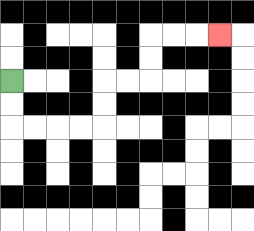{'start': '[0, 3]', 'end': '[9, 1]', 'path_directions': 'D,D,R,R,R,R,U,U,R,R,U,U,R,R,R', 'path_coordinates': '[[0, 3], [0, 4], [0, 5], [1, 5], [2, 5], [3, 5], [4, 5], [4, 4], [4, 3], [5, 3], [6, 3], [6, 2], [6, 1], [7, 1], [8, 1], [9, 1]]'}